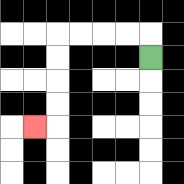{'start': '[6, 2]', 'end': '[1, 5]', 'path_directions': 'U,L,L,L,L,D,D,D,D,L', 'path_coordinates': '[[6, 2], [6, 1], [5, 1], [4, 1], [3, 1], [2, 1], [2, 2], [2, 3], [2, 4], [2, 5], [1, 5]]'}